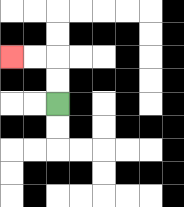{'start': '[2, 4]', 'end': '[0, 2]', 'path_directions': 'U,U,L,L', 'path_coordinates': '[[2, 4], [2, 3], [2, 2], [1, 2], [0, 2]]'}